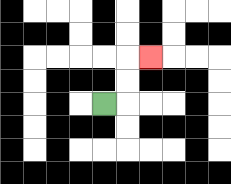{'start': '[4, 4]', 'end': '[6, 2]', 'path_directions': 'R,U,U,R', 'path_coordinates': '[[4, 4], [5, 4], [5, 3], [5, 2], [6, 2]]'}